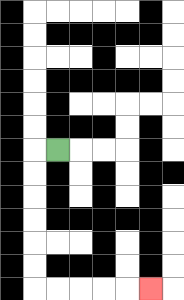{'start': '[2, 6]', 'end': '[6, 12]', 'path_directions': 'L,D,D,D,D,D,D,R,R,R,R,R', 'path_coordinates': '[[2, 6], [1, 6], [1, 7], [1, 8], [1, 9], [1, 10], [1, 11], [1, 12], [2, 12], [3, 12], [4, 12], [5, 12], [6, 12]]'}